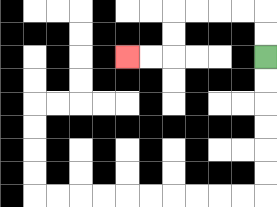{'start': '[11, 2]', 'end': '[5, 2]', 'path_directions': 'U,U,L,L,L,L,D,D,L,L', 'path_coordinates': '[[11, 2], [11, 1], [11, 0], [10, 0], [9, 0], [8, 0], [7, 0], [7, 1], [7, 2], [6, 2], [5, 2]]'}